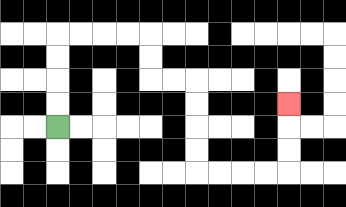{'start': '[2, 5]', 'end': '[12, 4]', 'path_directions': 'U,U,U,U,R,R,R,R,D,D,R,R,D,D,D,D,R,R,R,R,U,U,U', 'path_coordinates': '[[2, 5], [2, 4], [2, 3], [2, 2], [2, 1], [3, 1], [4, 1], [5, 1], [6, 1], [6, 2], [6, 3], [7, 3], [8, 3], [8, 4], [8, 5], [8, 6], [8, 7], [9, 7], [10, 7], [11, 7], [12, 7], [12, 6], [12, 5], [12, 4]]'}